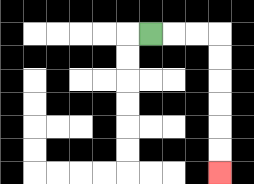{'start': '[6, 1]', 'end': '[9, 7]', 'path_directions': 'R,R,R,D,D,D,D,D,D', 'path_coordinates': '[[6, 1], [7, 1], [8, 1], [9, 1], [9, 2], [9, 3], [9, 4], [9, 5], [9, 6], [9, 7]]'}